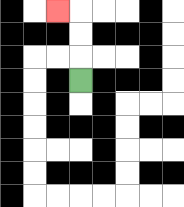{'start': '[3, 3]', 'end': '[2, 0]', 'path_directions': 'U,U,U,L', 'path_coordinates': '[[3, 3], [3, 2], [3, 1], [3, 0], [2, 0]]'}